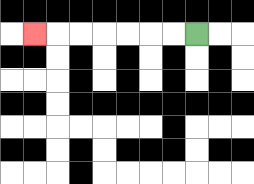{'start': '[8, 1]', 'end': '[1, 1]', 'path_directions': 'L,L,L,L,L,L,L', 'path_coordinates': '[[8, 1], [7, 1], [6, 1], [5, 1], [4, 1], [3, 1], [2, 1], [1, 1]]'}